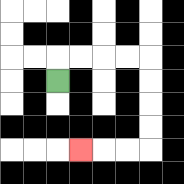{'start': '[2, 3]', 'end': '[3, 6]', 'path_directions': 'U,R,R,R,R,D,D,D,D,L,L,L', 'path_coordinates': '[[2, 3], [2, 2], [3, 2], [4, 2], [5, 2], [6, 2], [6, 3], [6, 4], [6, 5], [6, 6], [5, 6], [4, 6], [3, 6]]'}